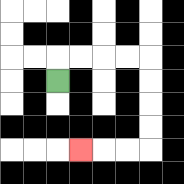{'start': '[2, 3]', 'end': '[3, 6]', 'path_directions': 'U,R,R,R,R,D,D,D,D,L,L,L', 'path_coordinates': '[[2, 3], [2, 2], [3, 2], [4, 2], [5, 2], [6, 2], [6, 3], [6, 4], [6, 5], [6, 6], [5, 6], [4, 6], [3, 6]]'}